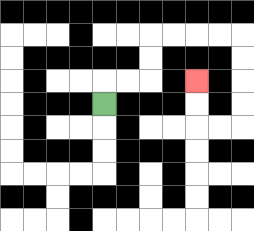{'start': '[4, 4]', 'end': '[8, 3]', 'path_directions': 'U,R,R,U,U,R,R,R,R,D,D,D,D,L,L,U,U', 'path_coordinates': '[[4, 4], [4, 3], [5, 3], [6, 3], [6, 2], [6, 1], [7, 1], [8, 1], [9, 1], [10, 1], [10, 2], [10, 3], [10, 4], [10, 5], [9, 5], [8, 5], [8, 4], [8, 3]]'}